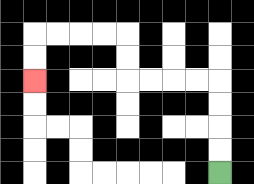{'start': '[9, 7]', 'end': '[1, 3]', 'path_directions': 'U,U,U,U,L,L,L,L,U,U,L,L,L,L,D,D', 'path_coordinates': '[[9, 7], [9, 6], [9, 5], [9, 4], [9, 3], [8, 3], [7, 3], [6, 3], [5, 3], [5, 2], [5, 1], [4, 1], [3, 1], [2, 1], [1, 1], [1, 2], [1, 3]]'}